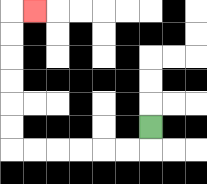{'start': '[6, 5]', 'end': '[1, 0]', 'path_directions': 'D,L,L,L,L,L,L,U,U,U,U,U,U,R', 'path_coordinates': '[[6, 5], [6, 6], [5, 6], [4, 6], [3, 6], [2, 6], [1, 6], [0, 6], [0, 5], [0, 4], [0, 3], [0, 2], [0, 1], [0, 0], [1, 0]]'}